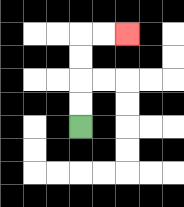{'start': '[3, 5]', 'end': '[5, 1]', 'path_directions': 'U,U,U,U,R,R', 'path_coordinates': '[[3, 5], [3, 4], [3, 3], [3, 2], [3, 1], [4, 1], [5, 1]]'}